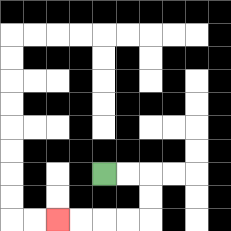{'start': '[4, 7]', 'end': '[2, 9]', 'path_directions': 'R,R,D,D,L,L,L,L', 'path_coordinates': '[[4, 7], [5, 7], [6, 7], [6, 8], [6, 9], [5, 9], [4, 9], [3, 9], [2, 9]]'}